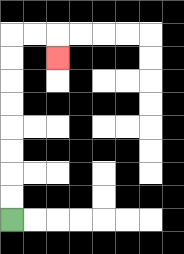{'start': '[0, 9]', 'end': '[2, 2]', 'path_directions': 'U,U,U,U,U,U,U,U,R,R,D', 'path_coordinates': '[[0, 9], [0, 8], [0, 7], [0, 6], [0, 5], [0, 4], [0, 3], [0, 2], [0, 1], [1, 1], [2, 1], [2, 2]]'}